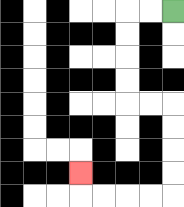{'start': '[7, 0]', 'end': '[3, 7]', 'path_directions': 'L,L,D,D,D,D,R,R,D,D,D,D,L,L,L,L,U', 'path_coordinates': '[[7, 0], [6, 0], [5, 0], [5, 1], [5, 2], [5, 3], [5, 4], [6, 4], [7, 4], [7, 5], [7, 6], [7, 7], [7, 8], [6, 8], [5, 8], [4, 8], [3, 8], [3, 7]]'}